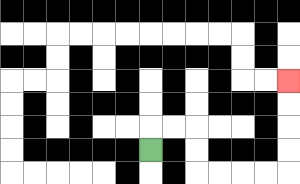{'start': '[6, 6]', 'end': '[12, 3]', 'path_directions': 'U,R,R,D,D,R,R,R,R,U,U,U,U', 'path_coordinates': '[[6, 6], [6, 5], [7, 5], [8, 5], [8, 6], [8, 7], [9, 7], [10, 7], [11, 7], [12, 7], [12, 6], [12, 5], [12, 4], [12, 3]]'}